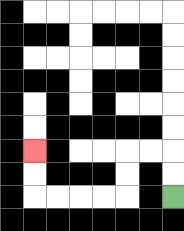{'start': '[7, 8]', 'end': '[1, 6]', 'path_directions': 'U,U,L,L,D,D,L,L,L,L,U,U', 'path_coordinates': '[[7, 8], [7, 7], [7, 6], [6, 6], [5, 6], [5, 7], [5, 8], [4, 8], [3, 8], [2, 8], [1, 8], [1, 7], [1, 6]]'}